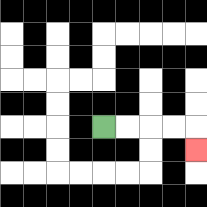{'start': '[4, 5]', 'end': '[8, 6]', 'path_directions': 'R,R,R,R,D', 'path_coordinates': '[[4, 5], [5, 5], [6, 5], [7, 5], [8, 5], [8, 6]]'}